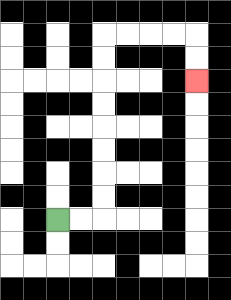{'start': '[2, 9]', 'end': '[8, 3]', 'path_directions': 'R,R,U,U,U,U,U,U,U,U,R,R,R,R,D,D', 'path_coordinates': '[[2, 9], [3, 9], [4, 9], [4, 8], [4, 7], [4, 6], [4, 5], [4, 4], [4, 3], [4, 2], [4, 1], [5, 1], [6, 1], [7, 1], [8, 1], [8, 2], [8, 3]]'}